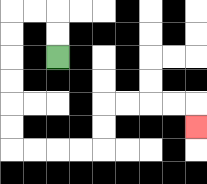{'start': '[2, 2]', 'end': '[8, 5]', 'path_directions': 'U,U,L,L,D,D,D,D,D,D,R,R,R,R,U,U,R,R,R,R,D', 'path_coordinates': '[[2, 2], [2, 1], [2, 0], [1, 0], [0, 0], [0, 1], [0, 2], [0, 3], [0, 4], [0, 5], [0, 6], [1, 6], [2, 6], [3, 6], [4, 6], [4, 5], [4, 4], [5, 4], [6, 4], [7, 4], [8, 4], [8, 5]]'}